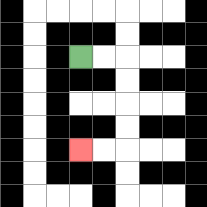{'start': '[3, 2]', 'end': '[3, 6]', 'path_directions': 'R,R,D,D,D,D,L,L', 'path_coordinates': '[[3, 2], [4, 2], [5, 2], [5, 3], [5, 4], [5, 5], [5, 6], [4, 6], [3, 6]]'}